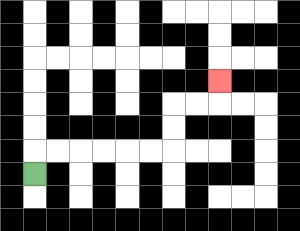{'start': '[1, 7]', 'end': '[9, 3]', 'path_directions': 'U,R,R,R,R,R,R,U,U,R,R,U', 'path_coordinates': '[[1, 7], [1, 6], [2, 6], [3, 6], [4, 6], [5, 6], [6, 6], [7, 6], [7, 5], [7, 4], [8, 4], [9, 4], [9, 3]]'}